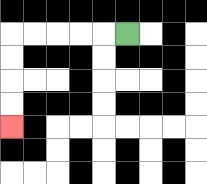{'start': '[5, 1]', 'end': '[0, 5]', 'path_directions': 'L,L,L,L,L,D,D,D,D', 'path_coordinates': '[[5, 1], [4, 1], [3, 1], [2, 1], [1, 1], [0, 1], [0, 2], [0, 3], [0, 4], [0, 5]]'}